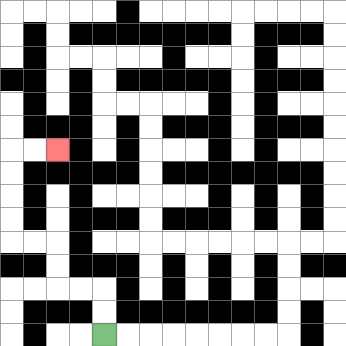{'start': '[4, 14]', 'end': '[2, 6]', 'path_directions': 'U,U,L,L,U,U,L,L,U,U,U,U,R,R', 'path_coordinates': '[[4, 14], [4, 13], [4, 12], [3, 12], [2, 12], [2, 11], [2, 10], [1, 10], [0, 10], [0, 9], [0, 8], [0, 7], [0, 6], [1, 6], [2, 6]]'}